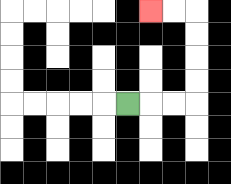{'start': '[5, 4]', 'end': '[6, 0]', 'path_directions': 'R,R,R,U,U,U,U,L,L', 'path_coordinates': '[[5, 4], [6, 4], [7, 4], [8, 4], [8, 3], [8, 2], [8, 1], [8, 0], [7, 0], [6, 0]]'}